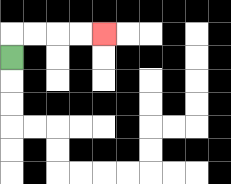{'start': '[0, 2]', 'end': '[4, 1]', 'path_directions': 'U,R,R,R,R', 'path_coordinates': '[[0, 2], [0, 1], [1, 1], [2, 1], [3, 1], [4, 1]]'}